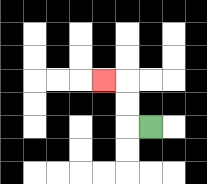{'start': '[6, 5]', 'end': '[4, 3]', 'path_directions': 'L,U,U,L', 'path_coordinates': '[[6, 5], [5, 5], [5, 4], [5, 3], [4, 3]]'}